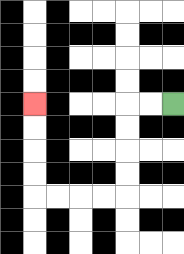{'start': '[7, 4]', 'end': '[1, 4]', 'path_directions': 'L,L,D,D,D,D,L,L,L,L,U,U,U,U', 'path_coordinates': '[[7, 4], [6, 4], [5, 4], [5, 5], [5, 6], [5, 7], [5, 8], [4, 8], [3, 8], [2, 8], [1, 8], [1, 7], [1, 6], [1, 5], [1, 4]]'}